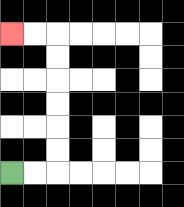{'start': '[0, 7]', 'end': '[0, 1]', 'path_directions': 'R,R,U,U,U,U,U,U,L,L', 'path_coordinates': '[[0, 7], [1, 7], [2, 7], [2, 6], [2, 5], [2, 4], [2, 3], [2, 2], [2, 1], [1, 1], [0, 1]]'}